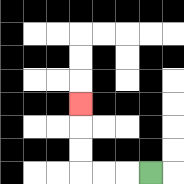{'start': '[6, 7]', 'end': '[3, 4]', 'path_directions': 'L,L,L,U,U,U', 'path_coordinates': '[[6, 7], [5, 7], [4, 7], [3, 7], [3, 6], [3, 5], [3, 4]]'}